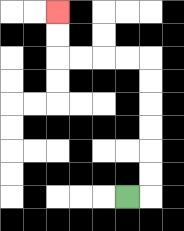{'start': '[5, 8]', 'end': '[2, 0]', 'path_directions': 'R,U,U,U,U,U,U,L,L,L,L,U,U', 'path_coordinates': '[[5, 8], [6, 8], [6, 7], [6, 6], [6, 5], [6, 4], [6, 3], [6, 2], [5, 2], [4, 2], [3, 2], [2, 2], [2, 1], [2, 0]]'}